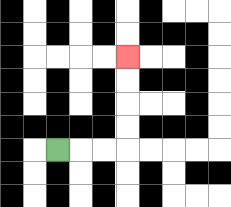{'start': '[2, 6]', 'end': '[5, 2]', 'path_directions': 'R,R,R,U,U,U,U', 'path_coordinates': '[[2, 6], [3, 6], [4, 6], [5, 6], [5, 5], [5, 4], [5, 3], [5, 2]]'}